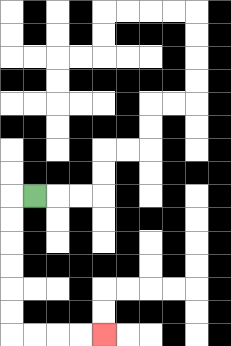{'start': '[1, 8]', 'end': '[4, 14]', 'path_directions': 'L,D,D,D,D,D,D,R,R,R,R', 'path_coordinates': '[[1, 8], [0, 8], [0, 9], [0, 10], [0, 11], [0, 12], [0, 13], [0, 14], [1, 14], [2, 14], [3, 14], [4, 14]]'}